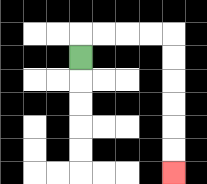{'start': '[3, 2]', 'end': '[7, 7]', 'path_directions': 'U,R,R,R,R,D,D,D,D,D,D', 'path_coordinates': '[[3, 2], [3, 1], [4, 1], [5, 1], [6, 1], [7, 1], [7, 2], [7, 3], [7, 4], [7, 5], [7, 6], [7, 7]]'}